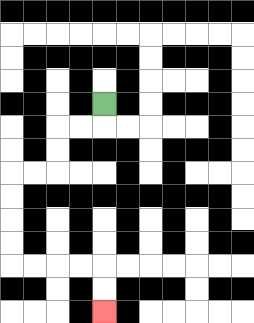{'start': '[4, 4]', 'end': '[4, 13]', 'path_directions': 'D,L,L,D,D,L,L,D,D,D,D,R,R,R,R,D,D', 'path_coordinates': '[[4, 4], [4, 5], [3, 5], [2, 5], [2, 6], [2, 7], [1, 7], [0, 7], [0, 8], [0, 9], [0, 10], [0, 11], [1, 11], [2, 11], [3, 11], [4, 11], [4, 12], [4, 13]]'}